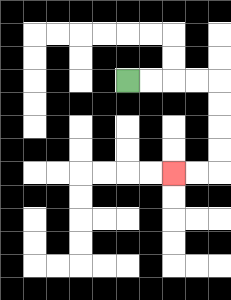{'start': '[5, 3]', 'end': '[7, 7]', 'path_directions': 'R,R,R,R,D,D,D,D,L,L', 'path_coordinates': '[[5, 3], [6, 3], [7, 3], [8, 3], [9, 3], [9, 4], [9, 5], [9, 6], [9, 7], [8, 7], [7, 7]]'}